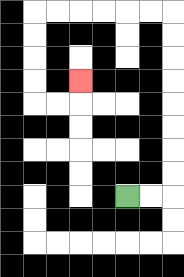{'start': '[5, 8]', 'end': '[3, 3]', 'path_directions': 'R,R,U,U,U,U,U,U,U,U,L,L,L,L,L,L,D,D,D,D,R,R,U', 'path_coordinates': '[[5, 8], [6, 8], [7, 8], [7, 7], [7, 6], [7, 5], [7, 4], [7, 3], [7, 2], [7, 1], [7, 0], [6, 0], [5, 0], [4, 0], [3, 0], [2, 0], [1, 0], [1, 1], [1, 2], [1, 3], [1, 4], [2, 4], [3, 4], [3, 3]]'}